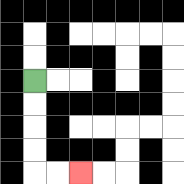{'start': '[1, 3]', 'end': '[3, 7]', 'path_directions': 'D,D,D,D,R,R', 'path_coordinates': '[[1, 3], [1, 4], [1, 5], [1, 6], [1, 7], [2, 7], [3, 7]]'}